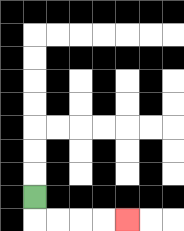{'start': '[1, 8]', 'end': '[5, 9]', 'path_directions': 'D,R,R,R,R', 'path_coordinates': '[[1, 8], [1, 9], [2, 9], [3, 9], [4, 9], [5, 9]]'}